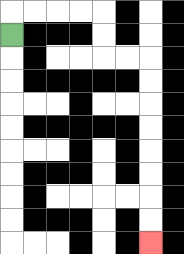{'start': '[0, 1]', 'end': '[6, 10]', 'path_directions': 'U,R,R,R,R,D,D,R,R,D,D,D,D,D,D,D,D', 'path_coordinates': '[[0, 1], [0, 0], [1, 0], [2, 0], [3, 0], [4, 0], [4, 1], [4, 2], [5, 2], [6, 2], [6, 3], [6, 4], [6, 5], [6, 6], [6, 7], [6, 8], [6, 9], [6, 10]]'}